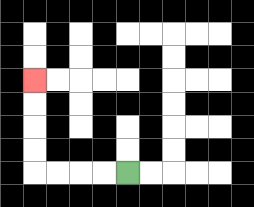{'start': '[5, 7]', 'end': '[1, 3]', 'path_directions': 'L,L,L,L,U,U,U,U', 'path_coordinates': '[[5, 7], [4, 7], [3, 7], [2, 7], [1, 7], [1, 6], [1, 5], [1, 4], [1, 3]]'}